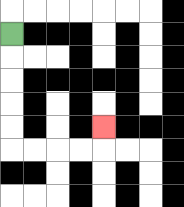{'start': '[0, 1]', 'end': '[4, 5]', 'path_directions': 'D,D,D,D,D,R,R,R,R,U', 'path_coordinates': '[[0, 1], [0, 2], [0, 3], [0, 4], [0, 5], [0, 6], [1, 6], [2, 6], [3, 6], [4, 6], [4, 5]]'}